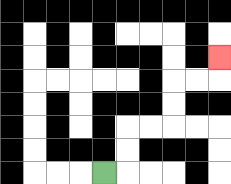{'start': '[4, 7]', 'end': '[9, 2]', 'path_directions': 'R,U,U,R,R,U,U,R,R,U', 'path_coordinates': '[[4, 7], [5, 7], [5, 6], [5, 5], [6, 5], [7, 5], [7, 4], [7, 3], [8, 3], [9, 3], [9, 2]]'}